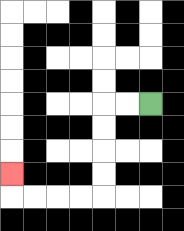{'start': '[6, 4]', 'end': '[0, 7]', 'path_directions': 'L,L,D,D,D,D,L,L,L,L,U', 'path_coordinates': '[[6, 4], [5, 4], [4, 4], [4, 5], [4, 6], [4, 7], [4, 8], [3, 8], [2, 8], [1, 8], [0, 8], [0, 7]]'}